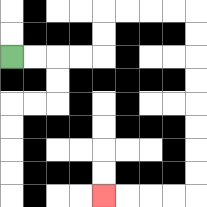{'start': '[0, 2]', 'end': '[4, 8]', 'path_directions': 'R,R,R,R,U,U,R,R,R,R,D,D,D,D,D,D,D,D,L,L,L,L', 'path_coordinates': '[[0, 2], [1, 2], [2, 2], [3, 2], [4, 2], [4, 1], [4, 0], [5, 0], [6, 0], [7, 0], [8, 0], [8, 1], [8, 2], [8, 3], [8, 4], [8, 5], [8, 6], [8, 7], [8, 8], [7, 8], [6, 8], [5, 8], [4, 8]]'}